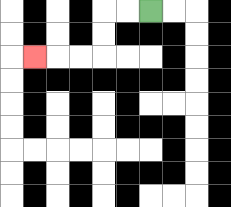{'start': '[6, 0]', 'end': '[1, 2]', 'path_directions': 'L,L,D,D,L,L,L', 'path_coordinates': '[[6, 0], [5, 0], [4, 0], [4, 1], [4, 2], [3, 2], [2, 2], [1, 2]]'}